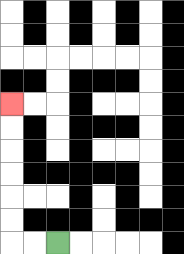{'start': '[2, 10]', 'end': '[0, 4]', 'path_directions': 'L,L,U,U,U,U,U,U', 'path_coordinates': '[[2, 10], [1, 10], [0, 10], [0, 9], [0, 8], [0, 7], [0, 6], [0, 5], [0, 4]]'}